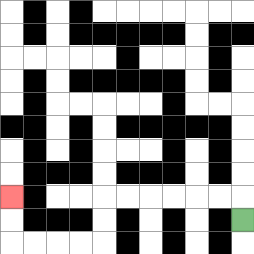{'start': '[10, 9]', 'end': '[0, 8]', 'path_directions': 'U,L,L,L,L,L,L,D,D,L,L,L,L,U,U', 'path_coordinates': '[[10, 9], [10, 8], [9, 8], [8, 8], [7, 8], [6, 8], [5, 8], [4, 8], [4, 9], [4, 10], [3, 10], [2, 10], [1, 10], [0, 10], [0, 9], [0, 8]]'}